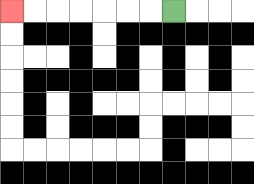{'start': '[7, 0]', 'end': '[0, 0]', 'path_directions': 'L,L,L,L,L,L,L', 'path_coordinates': '[[7, 0], [6, 0], [5, 0], [4, 0], [3, 0], [2, 0], [1, 0], [0, 0]]'}